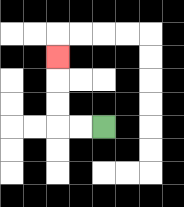{'start': '[4, 5]', 'end': '[2, 2]', 'path_directions': 'L,L,U,U,U', 'path_coordinates': '[[4, 5], [3, 5], [2, 5], [2, 4], [2, 3], [2, 2]]'}